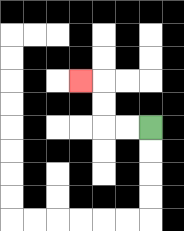{'start': '[6, 5]', 'end': '[3, 3]', 'path_directions': 'L,L,U,U,L', 'path_coordinates': '[[6, 5], [5, 5], [4, 5], [4, 4], [4, 3], [3, 3]]'}